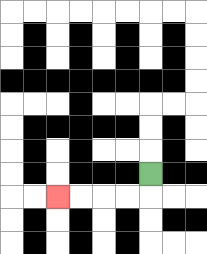{'start': '[6, 7]', 'end': '[2, 8]', 'path_directions': 'D,L,L,L,L', 'path_coordinates': '[[6, 7], [6, 8], [5, 8], [4, 8], [3, 8], [2, 8]]'}